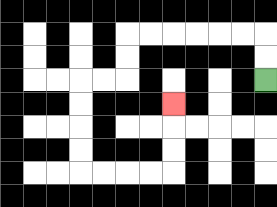{'start': '[11, 3]', 'end': '[7, 4]', 'path_directions': 'U,U,L,L,L,L,L,L,D,D,L,L,D,D,D,D,R,R,R,R,U,U,U', 'path_coordinates': '[[11, 3], [11, 2], [11, 1], [10, 1], [9, 1], [8, 1], [7, 1], [6, 1], [5, 1], [5, 2], [5, 3], [4, 3], [3, 3], [3, 4], [3, 5], [3, 6], [3, 7], [4, 7], [5, 7], [6, 7], [7, 7], [7, 6], [7, 5], [7, 4]]'}